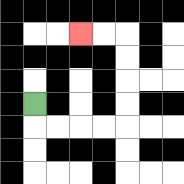{'start': '[1, 4]', 'end': '[3, 1]', 'path_directions': 'D,R,R,R,R,U,U,U,U,L,L', 'path_coordinates': '[[1, 4], [1, 5], [2, 5], [3, 5], [4, 5], [5, 5], [5, 4], [5, 3], [5, 2], [5, 1], [4, 1], [3, 1]]'}